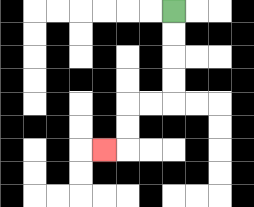{'start': '[7, 0]', 'end': '[4, 6]', 'path_directions': 'D,D,D,D,L,L,D,D,L', 'path_coordinates': '[[7, 0], [7, 1], [7, 2], [7, 3], [7, 4], [6, 4], [5, 4], [5, 5], [5, 6], [4, 6]]'}